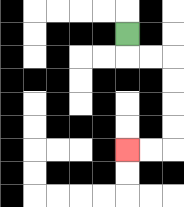{'start': '[5, 1]', 'end': '[5, 6]', 'path_directions': 'D,R,R,D,D,D,D,L,L', 'path_coordinates': '[[5, 1], [5, 2], [6, 2], [7, 2], [7, 3], [7, 4], [7, 5], [7, 6], [6, 6], [5, 6]]'}